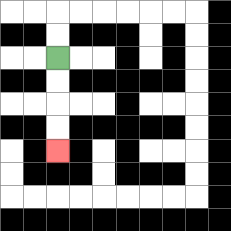{'start': '[2, 2]', 'end': '[2, 6]', 'path_directions': 'D,D,D,D', 'path_coordinates': '[[2, 2], [2, 3], [2, 4], [2, 5], [2, 6]]'}